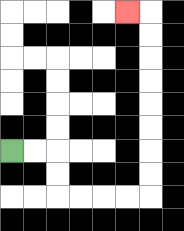{'start': '[0, 6]', 'end': '[5, 0]', 'path_directions': 'R,R,D,D,R,R,R,R,U,U,U,U,U,U,U,U,L', 'path_coordinates': '[[0, 6], [1, 6], [2, 6], [2, 7], [2, 8], [3, 8], [4, 8], [5, 8], [6, 8], [6, 7], [6, 6], [6, 5], [6, 4], [6, 3], [6, 2], [6, 1], [6, 0], [5, 0]]'}